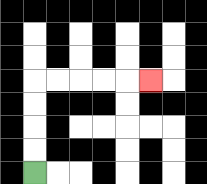{'start': '[1, 7]', 'end': '[6, 3]', 'path_directions': 'U,U,U,U,R,R,R,R,R', 'path_coordinates': '[[1, 7], [1, 6], [1, 5], [1, 4], [1, 3], [2, 3], [3, 3], [4, 3], [5, 3], [6, 3]]'}